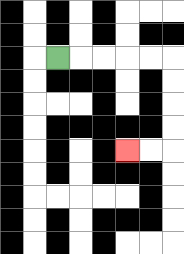{'start': '[2, 2]', 'end': '[5, 6]', 'path_directions': 'R,R,R,R,R,D,D,D,D,L,L', 'path_coordinates': '[[2, 2], [3, 2], [4, 2], [5, 2], [6, 2], [7, 2], [7, 3], [7, 4], [7, 5], [7, 6], [6, 6], [5, 6]]'}